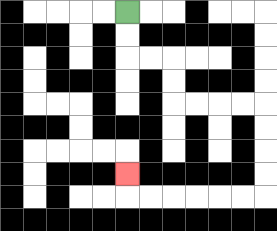{'start': '[5, 0]', 'end': '[5, 7]', 'path_directions': 'D,D,R,R,D,D,R,R,R,R,D,D,D,D,L,L,L,L,L,L,U', 'path_coordinates': '[[5, 0], [5, 1], [5, 2], [6, 2], [7, 2], [7, 3], [7, 4], [8, 4], [9, 4], [10, 4], [11, 4], [11, 5], [11, 6], [11, 7], [11, 8], [10, 8], [9, 8], [8, 8], [7, 8], [6, 8], [5, 8], [5, 7]]'}